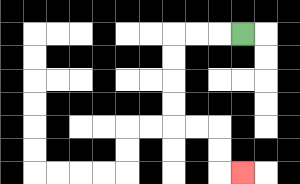{'start': '[10, 1]', 'end': '[10, 7]', 'path_directions': 'L,L,L,D,D,D,D,R,R,D,D,R', 'path_coordinates': '[[10, 1], [9, 1], [8, 1], [7, 1], [7, 2], [7, 3], [7, 4], [7, 5], [8, 5], [9, 5], [9, 6], [9, 7], [10, 7]]'}